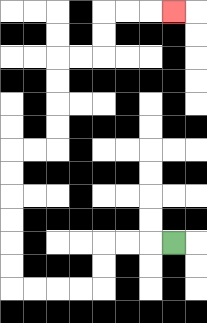{'start': '[7, 10]', 'end': '[7, 0]', 'path_directions': 'L,L,L,D,D,L,L,L,L,U,U,U,U,U,U,R,R,U,U,U,U,R,R,U,U,R,R,R', 'path_coordinates': '[[7, 10], [6, 10], [5, 10], [4, 10], [4, 11], [4, 12], [3, 12], [2, 12], [1, 12], [0, 12], [0, 11], [0, 10], [0, 9], [0, 8], [0, 7], [0, 6], [1, 6], [2, 6], [2, 5], [2, 4], [2, 3], [2, 2], [3, 2], [4, 2], [4, 1], [4, 0], [5, 0], [6, 0], [7, 0]]'}